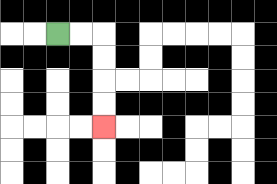{'start': '[2, 1]', 'end': '[4, 5]', 'path_directions': 'R,R,D,D,D,D', 'path_coordinates': '[[2, 1], [3, 1], [4, 1], [4, 2], [4, 3], [4, 4], [4, 5]]'}